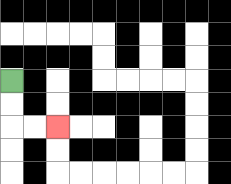{'start': '[0, 3]', 'end': '[2, 5]', 'path_directions': 'D,D,R,R', 'path_coordinates': '[[0, 3], [0, 4], [0, 5], [1, 5], [2, 5]]'}